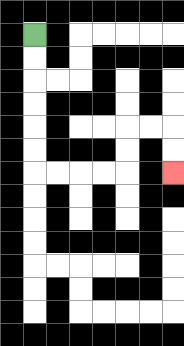{'start': '[1, 1]', 'end': '[7, 7]', 'path_directions': 'D,D,D,D,D,D,R,R,R,R,U,U,R,R,D,D', 'path_coordinates': '[[1, 1], [1, 2], [1, 3], [1, 4], [1, 5], [1, 6], [1, 7], [2, 7], [3, 7], [4, 7], [5, 7], [5, 6], [5, 5], [6, 5], [7, 5], [7, 6], [7, 7]]'}